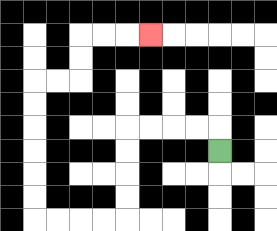{'start': '[9, 6]', 'end': '[6, 1]', 'path_directions': 'U,L,L,L,L,D,D,D,D,L,L,L,L,U,U,U,U,U,U,R,R,U,U,R,R,R', 'path_coordinates': '[[9, 6], [9, 5], [8, 5], [7, 5], [6, 5], [5, 5], [5, 6], [5, 7], [5, 8], [5, 9], [4, 9], [3, 9], [2, 9], [1, 9], [1, 8], [1, 7], [1, 6], [1, 5], [1, 4], [1, 3], [2, 3], [3, 3], [3, 2], [3, 1], [4, 1], [5, 1], [6, 1]]'}